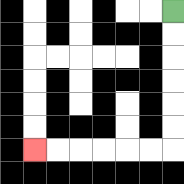{'start': '[7, 0]', 'end': '[1, 6]', 'path_directions': 'D,D,D,D,D,D,L,L,L,L,L,L', 'path_coordinates': '[[7, 0], [7, 1], [7, 2], [7, 3], [7, 4], [7, 5], [7, 6], [6, 6], [5, 6], [4, 6], [3, 6], [2, 6], [1, 6]]'}